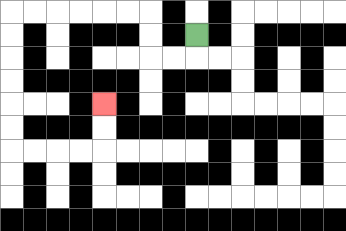{'start': '[8, 1]', 'end': '[4, 4]', 'path_directions': 'D,L,L,U,U,L,L,L,L,L,L,D,D,D,D,D,D,R,R,R,R,U,U', 'path_coordinates': '[[8, 1], [8, 2], [7, 2], [6, 2], [6, 1], [6, 0], [5, 0], [4, 0], [3, 0], [2, 0], [1, 0], [0, 0], [0, 1], [0, 2], [0, 3], [0, 4], [0, 5], [0, 6], [1, 6], [2, 6], [3, 6], [4, 6], [4, 5], [4, 4]]'}